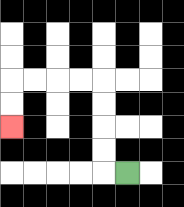{'start': '[5, 7]', 'end': '[0, 5]', 'path_directions': 'L,U,U,U,U,L,L,L,L,D,D', 'path_coordinates': '[[5, 7], [4, 7], [4, 6], [4, 5], [4, 4], [4, 3], [3, 3], [2, 3], [1, 3], [0, 3], [0, 4], [0, 5]]'}